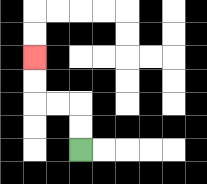{'start': '[3, 6]', 'end': '[1, 2]', 'path_directions': 'U,U,L,L,U,U', 'path_coordinates': '[[3, 6], [3, 5], [3, 4], [2, 4], [1, 4], [1, 3], [1, 2]]'}